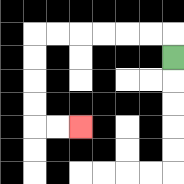{'start': '[7, 2]', 'end': '[3, 5]', 'path_directions': 'U,L,L,L,L,L,L,D,D,D,D,R,R', 'path_coordinates': '[[7, 2], [7, 1], [6, 1], [5, 1], [4, 1], [3, 1], [2, 1], [1, 1], [1, 2], [1, 3], [1, 4], [1, 5], [2, 5], [3, 5]]'}